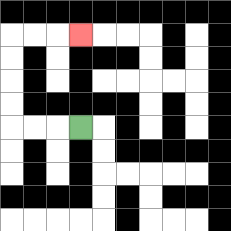{'start': '[3, 5]', 'end': '[3, 1]', 'path_directions': 'L,L,L,U,U,U,U,R,R,R', 'path_coordinates': '[[3, 5], [2, 5], [1, 5], [0, 5], [0, 4], [0, 3], [0, 2], [0, 1], [1, 1], [2, 1], [3, 1]]'}